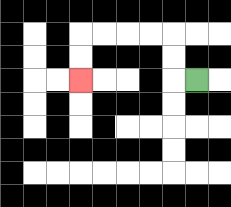{'start': '[8, 3]', 'end': '[3, 3]', 'path_directions': 'L,U,U,L,L,L,L,D,D', 'path_coordinates': '[[8, 3], [7, 3], [7, 2], [7, 1], [6, 1], [5, 1], [4, 1], [3, 1], [3, 2], [3, 3]]'}